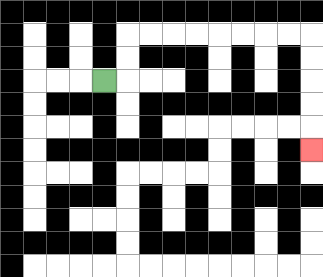{'start': '[4, 3]', 'end': '[13, 6]', 'path_directions': 'R,U,U,R,R,R,R,R,R,R,R,D,D,D,D,D', 'path_coordinates': '[[4, 3], [5, 3], [5, 2], [5, 1], [6, 1], [7, 1], [8, 1], [9, 1], [10, 1], [11, 1], [12, 1], [13, 1], [13, 2], [13, 3], [13, 4], [13, 5], [13, 6]]'}